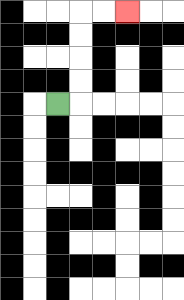{'start': '[2, 4]', 'end': '[5, 0]', 'path_directions': 'R,U,U,U,U,R,R', 'path_coordinates': '[[2, 4], [3, 4], [3, 3], [3, 2], [3, 1], [3, 0], [4, 0], [5, 0]]'}